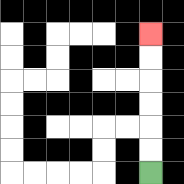{'start': '[6, 7]', 'end': '[6, 1]', 'path_directions': 'U,U,U,U,U,U', 'path_coordinates': '[[6, 7], [6, 6], [6, 5], [6, 4], [6, 3], [6, 2], [6, 1]]'}